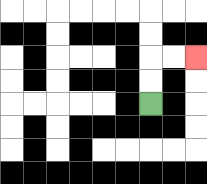{'start': '[6, 4]', 'end': '[8, 2]', 'path_directions': 'U,U,R,R', 'path_coordinates': '[[6, 4], [6, 3], [6, 2], [7, 2], [8, 2]]'}